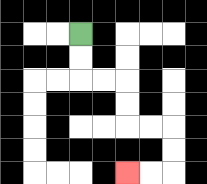{'start': '[3, 1]', 'end': '[5, 7]', 'path_directions': 'D,D,R,R,D,D,R,R,D,D,L,L', 'path_coordinates': '[[3, 1], [3, 2], [3, 3], [4, 3], [5, 3], [5, 4], [5, 5], [6, 5], [7, 5], [7, 6], [7, 7], [6, 7], [5, 7]]'}